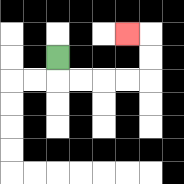{'start': '[2, 2]', 'end': '[5, 1]', 'path_directions': 'D,R,R,R,R,U,U,L', 'path_coordinates': '[[2, 2], [2, 3], [3, 3], [4, 3], [5, 3], [6, 3], [6, 2], [6, 1], [5, 1]]'}